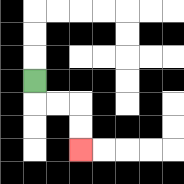{'start': '[1, 3]', 'end': '[3, 6]', 'path_directions': 'D,R,R,D,D', 'path_coordinates': '[[1, 3], [1, 4], [2, 4], [3, 4], [3, 5], [3, 6]]'}